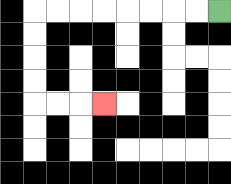{'start': '[9, 0]', 'end': '[4, 4]', 'path_directions': 'L,L,L,L,L,L,L,L,D,D,D,D,R,R,R', 'path_coordinates': '[[9, 0], [8, 0], [7, 0], [6, 0], [5, 0], [4, 0], [3, 0], [2, 0], [1, 0], [1, 1], [1, 2], [1, 3], [1, 4], [2, 4], [3, 4], [4, 4]]'}